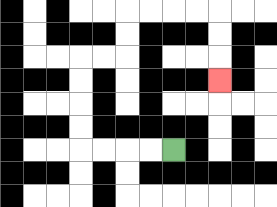{'start': '[7, 6]', 'end': '[9, 3]', 'path_directions': 'L,L,L,L,U,U,U,U,R,R,U,U,R,R,R,R,D,D,D', 'path_coordinates': '[[7, 6], [6, 6], [5, 6], [4, 6], [3, 6], [3, 5], [3, 4], [3, 3], [3, 2], [4, 2], [5, 2], [5, 1], [5, 0], [6, 0], [7, 0], [8, 0], [9, 0], [9, 1], [9, 2], [9, 3]]'}